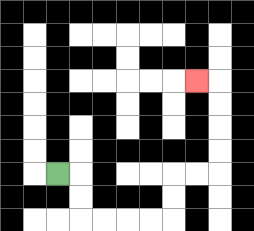{'start': '[2, 7]', 'end': '[8, 3]', 'path_directions': 'R,D,D,R,R,R,R,U,U,R,R,U,U,U,U,L', 'path_coordinates': '[[2, 7], [3, 7], [3, 8], [3, 9], [4, 9], [5, 9], [6, 9], [7, 9], [7, 8], [7, 7], [8, 7], [9, 7], [9, 6], [9, 5], [9, 4], [9, 3], [8, 3]]'}